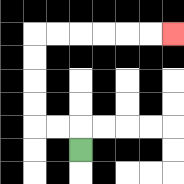{'start': '[3, 6]', 'end': '[7, 1]', 'path_directions': 'U,L,L,U,U,U,U,R,R,R,R,R,R', 'path_coordinates': '[[3, 6], [3, 5], [2, 5], [1, 5], [1, 4], [1, 3], [1, 2], [1, 1], [2, 1], [3, 1], [4, 1], [5, 1], [6, 1], [7, 1]]'}